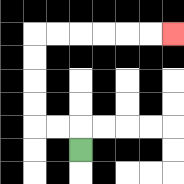{'start': '[3, 6]', 'end': '[7, 1]', 'path_directions': 'U,L,L,U,U,U,U,R,R,R,R,R,R', 'path_coordinates': '[[3, 6], [3, 5], [2, 5], [1, 5], [1, 4], [1, 3], [1, 2], [1, 1], [2, 1], [3, 1], [4, 1], [5, 1], [6, 1], [7, 1]]'}